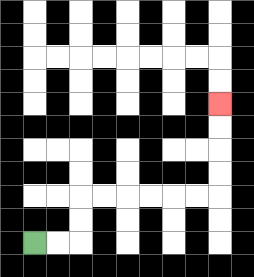{'start': '[1, 10]', 'end': '[9, 4]', 'path_directions': 'R,R,U,U,R,R,R,R,R,R,U,U,U,U', 'path_coordinates': '[[1, 10], [2, 10], [3, 10], [3, 9], [3, 8], [4, 8], [5, 8], [6, 8], [7, 8], [8, 8], [9, 8], [9, 7], [9, 6], [9, 5], [9, 4]]'}